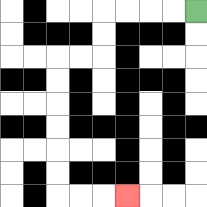{'start': '[8, 0]', 'end': '[5, 8]', 'path_directions': 'L,L,L,L,D,D,L,L,D,D,D,D,D,D,R,R,R', 'path_coordinates': '[[8, 0], [7, 0], [6, 0], [5, 0], [4, 0], [4, 1], [4, 2], [3, 2], [2, 2], [2, 3], [2, 4], [2, 5], [2, 6], [2, 7], [2, 8], [3, 8], [4, 8], [5, 8]]'}